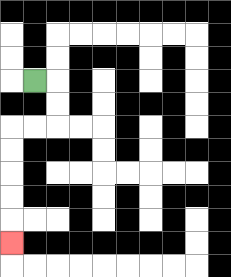{'start': '[1, 3]', 'end': '[0, 10]', 'path_directions': 'R,D,D,L,L,D,D,D,D,D', 'path_coordinates': '[[1, 3], [2, 3], [2, 4], [2, 5], [1, 5], [0, 5], [0, 6], [0, 7], [0, 8], [0, 9], [0, 10]]'}